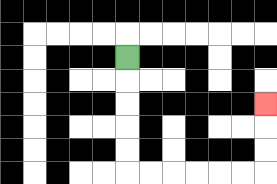{'start': '[5, 2]', 'end': '[11, 4]', 'path_directions': 'D,D,D,D,D,R,R,R,R,R,R,U,U,U', 'path_coordinates': '[[5, 2], [5, 3], [5, 4], [5, 5], [5, 6], [5, 7], [6, 7], [7, 7], [8, 7], [9, 7], [10, 7], [11, 7], [11, 6], [11, 5], [11, 4]]'}